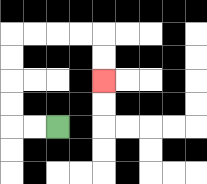{'start': '[2, 5]', 'end': '[4, 3]', 'path_directions': 'L,L,U,U,U,U,R,R,R,R,D,D', 'path_coordinates': '[[2, 5], [1, 5], [0, 5], [0, 4], [0, 3], [0, 2], [0, 1], [1, 1], [2, 1], [3, 1], [4, 1], [4, 2], [4, 3]]'}